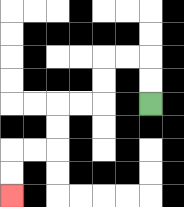{'start': '[6, 4]', 'end': '[0, 8]', 'path_directions': 'U,U,L,L,D,D,L,L,D,D,L,L,D,D', 'path_coordinates': '[[6, 4], [6, 3], [6, 2], [5, 2], [4, 2], [4, 3], [4, 4], [3, 4], [2, 4], [2, 5], [2, 6], [1, 6], [0, 6], [0, 7], [0, 8]]'}